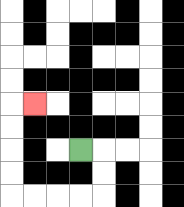{'start': '[3, 6]', 'end': '[1, 4]', 'path_directions': 'R,D,D,L,L,L,L,U,U,U,U,R', 'path_coordinates': '[[3, 6], [4, 6], [4, 7], [4, 8], [3, 8], [2, 8], [1, 8], [0, 8], [0, 7], [0, 6], [0, 5], [0, 4], [1, 4]]'}